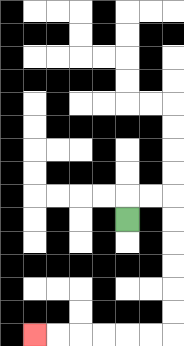{'start': '[5, 9]', 'end': '[1, 14]', 'path_directions': 'U,R,R,D,D,D,D,D,D,L,L,L,L,L,L', 'path_coordinates': '[[5, 9], [5, 8], [6, 8], [7, 8], [7, 9], [7, 10], [7, 11], [7, 12], [7, 13], [7, 14], [6, 14], [5, 14], [4, 14], [3, 14], [2, 14], [1, 14]]'}